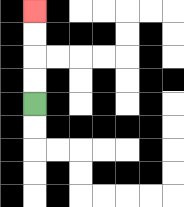{'start': '[1, 4]', 'end': '[1, 0]', 'path_directions': 'U,U,U,U', 'path_coordinates': '[[1, 4], [1, 3], [1, 2], [1, 1], [1, 0]]'}